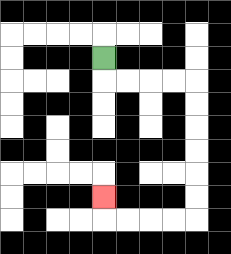{'start': '[4, 2]', 'end': '[4, 8]', 'path_directions': 'D,R,R,R,R,D,D,D,D,D,D,L,L,L,L,U', 'path_coordinates': '[[4, 2], [4, 3], [5, 3], [6, 3], [7, 3], [8, 3], [8, 4], [8, 5], [8, 6], [8, 7], [8, 8], [8, 9], [7, 9], [6, 9], [5, 9], [4, 9], [4, 8]]'}